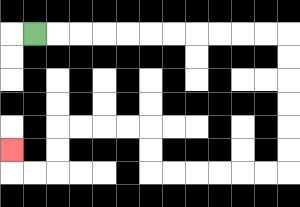{'start': '[1, 1]', 'end': '[0, 6]', 'path_directions': 'R,R,R,R,R,R,R,R,R,R,R,D,D,D,D,D,D,L,L,L,L,L,L,U,U,L,L,L,L,D,D,L,L,U', 'path_coordinates': '[[1, 1], [2, 1], [3, 1], [4, 1], [5, 1], [6, 1], [7, 1], [8, 1], [9, 1], [10, 1], [11, 1], [12, 1], [12, 2], [12, 3], [12, 4], [12, 5], [12, 6], [12, 7], [11, 7], [10, 7], [9, 7], [8, 7], [7, 7], [6, 7], [6, 6], [6, 5], [5, 5], [4, 5], [3, 5], [2, 5], [2, 6], [2, 7], [1, 7], [0, 7], [0, 6]]'}